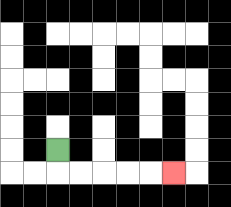{'start': '[2, 6]', 'end': '[7, 7]', 'path_directions': 'D,R,R,R,R,R', 'path_coordinates': '[[2, 6], [2, 7], [3, 7], [4, 7], [5, 7], [6, 7], [7, 7]]'}